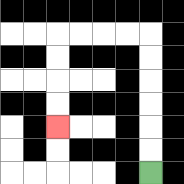{'start': '[6, 7]', 'end': '[2, 5]', 'path_directions': 'U,U,U,U,U,U,L,L,L,L,D,D,D,D', 'path_coordinates': '[[6, 7], [6, 6], [6, 5], [6, 4], [6, 3], [6, 2], [6, 1], [5, 1], [4, 1], [3, 1], [2, 1], [2, 2], [2, 3], [2, 4], [2, 5]]'}